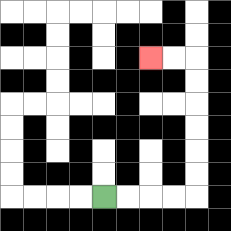{'start': '[4, 8]', 'end': '[6, 2]', 'path_directions': 'R,R,R,R,U,U,U,U,U,U,L,L', 'path_coordinates': '[[4, 8], [5, 8], [6, 8], [7, 8], [8, 8], [8, 7], [8, 6], [8, 5], [8, 4], [8, 3], [8, 2], [7, 2], [6, 2]]'}